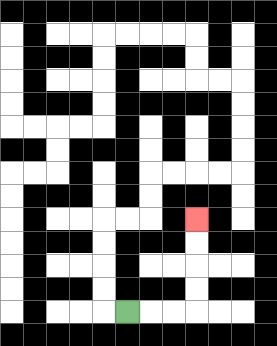{'start': '[5, 13]', 'end': '[8, 9]', 'path_directions': 'R,R,R,U,U,U,U', 'path_coordinates': '[[5, 13], [6, 13], [7, 13], [8, 13], [8, 12], [8, 11], [8, 10], [8, 9]]'}